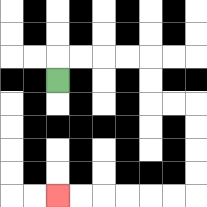{'start': '[2, 3]', 'end': '[2, 8]', 'path_directions': 'U,R,R,R,R,D,D,R,R,D,D,D,D,L,L,L,L,L,L', 'path_coordinates': '[[2, 3], [2, 2], [3, 2], [4, 2], [5, 2], [6, 2], [6, 3], [6, 4], [7, 4], [8, 4], [8, 5], [8, 6], [8, 7], [8, 8], [7, 8], [6, 8], [5, 8], [4, 8], [3, 8], [2, 8]]'}